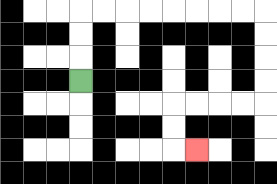{'start': '[3, 3]', 'end': '[8, 6]', 'path_directions': 'U,U,U,R,R,R,R,R,R,R,R,D,D,D,D,L,L,L,L,D,D,R', 'path_coordinates': '[[3, 3], [3, 2], [3, 1], [3, 0], [4, 0], [5, 0], [6, 0], [7, 0], [8, 0], [9, 0], [10, 0], [11, 0], [11, 1], [11, 2], [11, 3], [11, 4], [10, 4], [9, 4], [8, 4], [7, 4], [7, 5], [7, 6], [8, 6]]'}